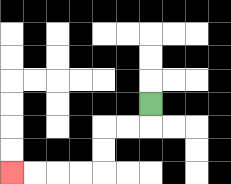{'start': '[6, 4]', 'end': '[0, 7]', 'path_directions': 'D,L,L,D,D,L,L,L,L', 'path_coordinates': '[[6, 4], [6, 5], [5, 5], [4, 5], [4, 6], [4, 7], [3, 7], [2, 7], [1, 7], [0, 7]]'}